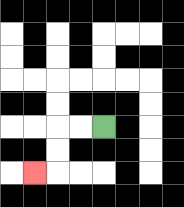{'start': '[4, 5]', 'end': '[1, 7]', 'path_directions': 'L,L,D,D,L', 'path_coordinates': '[[4, 5], [3, 5], [2, 5], [2, 6], [2, 7], [1, 7]]'}